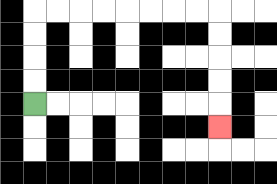{'start': '[1, 4]', 'end': '[9, 5]', 'path_directions': 'U,U,U,U,R,R,R,R,R,R,R,R,D,D,D,D,D', 'path_coordinates': '[[1, 4], [1, 3], [1, 2], [1, 1], [1, 0], [2, 0], [3, 0], [4, 0], [5, 0], [6, 0], [7, 0], [8, 0], [9, 0], [9, 1], [9, 2], [9, 3], [9, 4], [9, 5]]'}